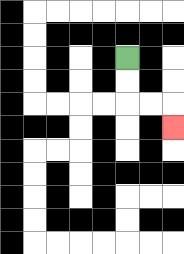{'start': '[5, 2]', 'end': '[7, 5]', 'path_directions': 'D,D,R,R,D', 'path_coordinates': '[[5, 2], [5, 3], [5, 4], [6, 4], [7, 4], [7, 5]]'}